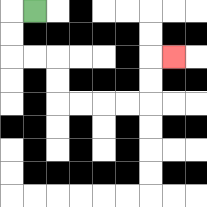{'start': '[1, 0]', 'end': '[7, 2]', 'path_directions': 'L,D,D,R,R,D,D,R,R,R,R,U,U,R', 'path_coordinates': '[[1, 0], [0, 0], [0, 1], [0, 2], [1, 2], [2, 2], [2, 3], [2, 4], [3, 4], [4, 4], [5, 4], [6, 4], [6, 3], [6, 2], [7, 2]]'}